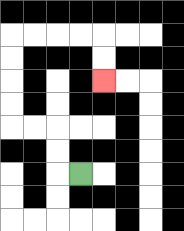{'start': '[3, 7]', 'end': '[4, 3]', 'path_directions': 'L,U,U,L,L,U,U,U,U,R,R,R,R,D,D', 'path_coordinates': '[[3, 7], [2, 7], [2, 6], [2, 5], [1, 5], [0, 5], [0, 4], [0, 3], [0, 2], [0, 1], [1, 1], [2, 1], [3, 1], [4, 1], [4, 2], [4, 3]]'}